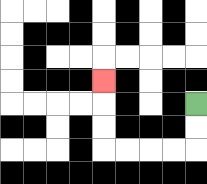{'start': '[8, 4]', 'end': '[4, 3]', 'path_directions': 'D,D,L,L,L,L,U,U,U', 'path_coordinates': '[[8, 4], [8, 5], [8, 6], [7, 6], [6, 6], [5, 6], [4, 6], [4, 5], [4, 4], [4, 3]]'}